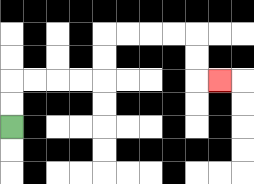{'start': '[0, 5]', 'end': '[9, 3]', 'path_directions': 'U,U,R,R,R,R,U,U,R,R,R,R,D,D,R', 'path_coordinates': '[[0, 5], [0, 4], [0, 3], [1, 3], [2, 3], [3, 3], [4, 3], [4, 2], [4, 1], [5, 1], [6, 1], [7, 1], [8, 1], [8, 2], [8, 3], [9, 3]]'}